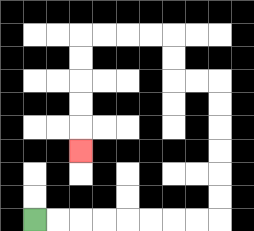{'start': '[1, 9]', 'end': '[3, 6]', 'path_directions': 'R,R,R,R,R,R,R,R,U,U,U,U,U,U,L,L,U,U,L,L,L,L,D,D,D,D,D', 'path_coordinates': '[[1, 9], [2, 9], [3, 9], [4, 9], [5, 9], [6, 9], [7, 9], [8, 9], [9, 9], [9, 8], [9, 7], [9, 6], [9, 5], [9, 4], [9, 3], [8, 3], [7, 3], [7, 2], [7, 1], [6, 1], [5, 1], [4, 1], [3, 1], [3, 2], [3, 3], [3, 4], [3, 5], [3, 6]]'}